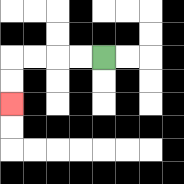{'start': '[4, 2]', 'end': '[0, 4]', 'path_directions': 'L,L,L,L,D,D', 'path_coordinates': '[[4, 2], [3, 2], [2, 2], [1, 2], [0, 2], [0, 3], [0, 4]]'}